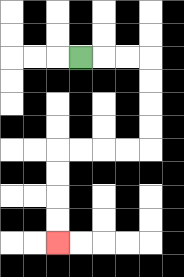{'start': '[3, 2]', 'end': '[2, 10]', 'path_directions': 'R,R,R,D,D,D,D,L,L,L,L,D,D,D,D', 'path_coordinates': '[[3, 2], [4, 2], [5, 2], [6, 2], [6, 3], [6, 4], [6, 5], [6, 6], [5, 6], [4, 6], [3, 6], [2, 6], [2, 7], [2, 8], [2, 9], [2, 10]]'}